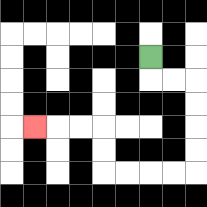{'start': '[6, 2]', 'end': '[1, 5]', 'path_directions': 'D,R,R,D,D,D,D,L,L,L,L,U,U,L,L,L', 'path_coordinates': '[[6, 2], [6, 3], [7, 3], [8, 3], [8, 4], [8, 5], [8, 6], [8, 7], [7, 7], [6, 7], [5, 7], [4, 7], [4, 6], [4, 5], [3, 5], [2, 5], [1, 5]]'}